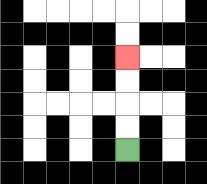{'start': '[5, 6]', 'end': '[5, 2]', 'path_directions': 'U,U,U,U', 'path_coordinates': '[[5, 6], [5, 5], [5, 4], [5, 3], [5, 2]]'}